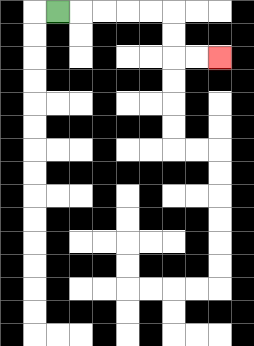{'start': '[2, 0]', 'end': '[9, 2]', 'path_directions': 'R,R,R,R,R,D,D,R,R', 'path_coordinates': '[[2, 0], [3, 0], [4, 0], [5, 0], [6, 0], [7, 0], [7, 1], [7, 2], [8, 2], [9, 2]]'}